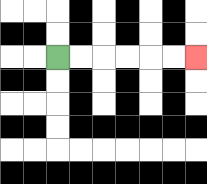{'start': '[2, 2]', 'end': '[8, 2]', 'path_directions': 'R,R,R,R,R,R', 'path_coordinates': '[[2, 2], [3, 2], [4, 2], [5, 2], [6, 2], [7, 2], [8, 2]]'}